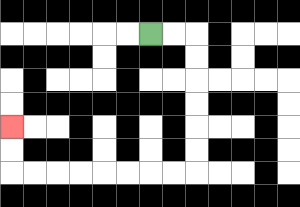{'start': '[6, 1]', 'end': '[0, 5]', 'path_directions': 'R,R,D,D,D,D,D,D,L,L,L,L,L,L,L,L,U,U', 'path_coordinates': '[[6, 1], [7, 1], [8, 1], [8, 2], [8, 3], [8, 4], [8, 5], [8, 6], [8, 7], [7, 7], [6, 7], [5, 7], [4, 7], [3, 7], [2, 7], [1, 7], [0, 7], [0, 6], [0, 5]]'}